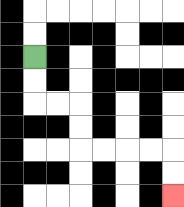{'start': '[1, 2]', 'end': '[7, 8]', 'path_directions': 'D,D,R,R,D,D,R,R,R,R,D,D', 'path_coordinates': '[[1, 2], [1, 3], [1, 4], [2, 4], [3, 4], [3, 5], [3, 6], [4, 6], [5, 6], [6, 6], [7, 6], [7, 7], [7, 8]]'}